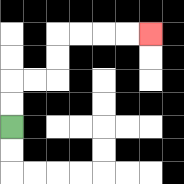{'start': '[0, 5]', 'end': '[6, 1]', 'path_directions': 'U,U,R,R,U,U,R,R,R,R', 'path_coordinates': '[[0, 5], [0, 4], [0, 3], [1, 3], [2, 3], [2, 2], [2, 1], [3, 1], [4, 1], [5, 1], [6, 1]]'}